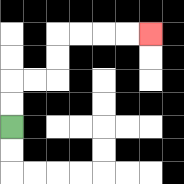{'start': '[0, 5]', 'end': '[6, 1]', 'path_directions': 'U,U,R,R,U,U,R,R,R,R', 'path_coordinates': '[[0, 5], [0, 4], [0, 3], [1, 3], [2, 3], [2, 2], [2, 1], [3, 1], [4, 1], [5, 1], [6, 1]]'}